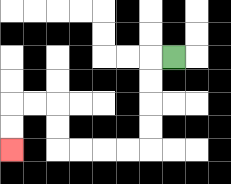{'start': '[7, 2]', 'end': '[0, 6]', 'path_directions': 'L,D,D,D,D,L,L,L,L,U,U,L,L,D,D', 'path_coordinates': '[[7, 2], [6, 2], [6, 3], [6, 4], [6, 5], [6, 6], [5, 6], [4, 6], [3, 6], [2, 6], [2, 5], [2, 4], [1, 4], [0, 4], [0, 5], [0, 6]]'}